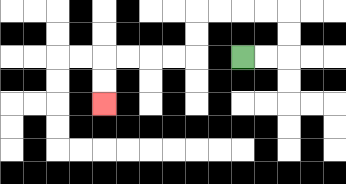{'start': '[10, 2]', 'end': '[4, 4]', 'path_directions': 'R,R,U,U,L,L,L,L,D,D,L,L,L,L,D,D', 'path_coordinates': '[[10, 2], [11, 2], [12, 2], [12, 1], [12, 0], [11, 0], [10, 0], [9, 0], [8, 0], [8, 1], [8, 2], [7, 2], [6, 2], [5, 2], [4, 2], [4, 3], [4, 4]]'}